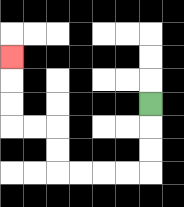{'start': '[6, 4]', 'end': '[0, 2]', 'path_directions': 'D,D,D,L,L,L,L,U,U,L,L,U,U,U', 'path_coordinates': '[[6, 4], [6, 5], [6, 6], [6, 7], [5, 7], [4, 7], [3, 7], [2, 7], [2, 6], [2, 5], [1, 5], [0, 5], [0, 4], [0, 3], [0, 2]]'}